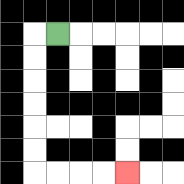{'start': '[2, 1]', 'end': '[5, 7]', 'path_directions': 'L,D,D,D,D,D,D,R,R,R,R', 'path_coordinates': '[[2, 1], [1, 1], [1, 2], [1, 3], [1, 4], [1, 5], [1, 6], [1, 7], [2, 7], [3, 7], [4, 7], [5, 7]]'}